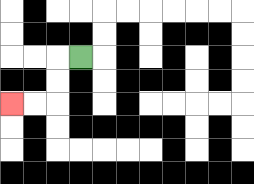{'start': '[3, 2]', 'end': '[0, 4]', 'path_directions': 'L,D,D,L,L', 'path_coordinates': '[[3, 2], [2, 2], [2, 3], [2, 4], [1, 4], [0, 4]]'}